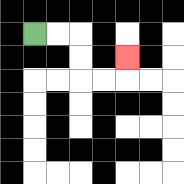{'start': '[1, 1]', 'end': '[5, 2]', 'path_directions': 'R,R,D,D,R,R,U', 'path_coordinates': '[[1, 1], [2, 1], [3, 1], [3, 2], [3, 3], [4, 3], [5, 3], [5, 2]]'}